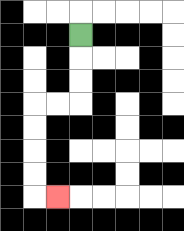{'start': '[3, 1]', 'end': '[2, 8]', 'path_directions': 'D,D,D,L,L,D,D,D,D,R', 'path_coordinates': '[[3, 1], [3, 2], [3, 3], [3, 4], [2, 4], [1, 4], [1, 5], [1, 6], [1, 7], [1, 8], [2, 8]]'}